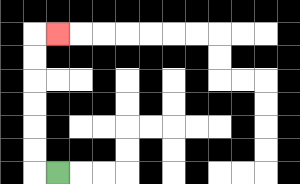{'start': '[2, 7]', 'end': '[2, 1]', 'path_directions': 'L,U,U,U,U,U,U,R', 'path_coordinates': '[[2, 7], [1, 7], [1, 6], [1, 5], [1, 4], [1, 3], [1, 2], [1, 1], [2, 1]]'}